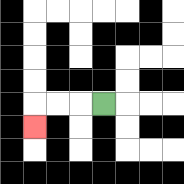{'start': '[4, 4]', 'end': '[1, 5]', 'path_directions': 'L,L,L,D', 'path_coordinates': '[[4, 4], [3, 4], [2, 4], [1, 4], [1, 5]]'}